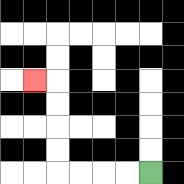{'start': '[6, 7]', 'end': '[1, 3]', 'path_directions': 'L,L,L,L,U,U,U,U,L', 'path_coordinates': '[[6, 7], [5, 7], [4, 7], [3, 7], [2, 7], [2, 6], [2, 5], [2, 4], [2, 3], [1, 3]]'}